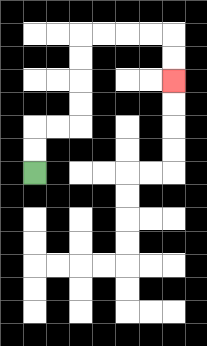{'start': '[1, 7]', 'end': '[7, 3]', 'path_directions': 'U,U,R,R,U,U,U,U,R,R,R,R,D,D', 'path_coordinates': '[[1, 7], [1, 6], [1, 5], [2, 5], [3, 5], [3, 4], [3, 3], [3, 2], [3, 1], [4, 1], [5, 1], [6, 1], [7, 1], [7, 2], [7, 3]]'}